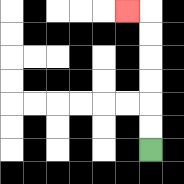{'start': '[6, 6]', 'end': '[5, 0]', 'path_directions': 'U,U,U,U,U,U,L', 'path_coordinates': '[[6, 6], [6, 5], [6, 4], [6, 3], [6, 2], [6, 1], [6, 0], [5, 0]]'}